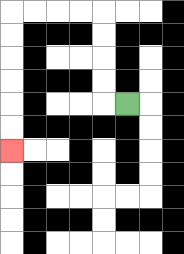{'start': '[5, 4]', 'end': '[0, 6]', 'path_directions': 'L,U,U,U,U,L,L,L,L,D,D,D,D,D,D', 'path_coordinates': '[[5, 4], [4, 4], [4, 3], [4, 2], [4, 1], [4, 0], [3, 0], [2, 0], [1, 0], [0, 0], [0, 1], [0, 2], [0, 3], [0, 4], [0, 5], [0, 6]]'}